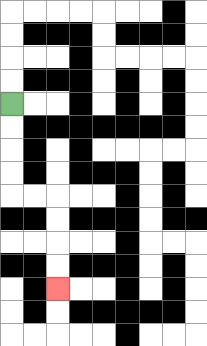{'start': '[0, 4]', 'end': '[2, 12]', 'path_directions': 'D,D,D,D,R,R,D,D,D,D', 'path_coordinates': '[[0, 4], [0, 5], [0, 6], [0, 7], [0, 8], [1, 8], [2, 8], [2, 9], [2, 10], [2, 11], [2, 12]]'}